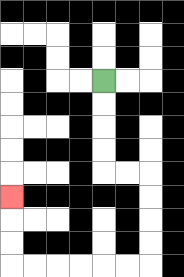{'start': '[4, 3]', 'end': '[0, 8]', 'path_directions': 'D,D,D,D,R,R,D,D,D,D,L,L,L,L,L,L,U,U,U', 'path_coordinates': '[[4, 3], [4, 4], [4, 5], [4, 6], [4, 7], [5, 7], [6, 7], [6, 8], [6, 9], [6, 10], [6, 11], [5, 11], [4, 11], [3, 11], [2, 11], [1, 11], [0, 11], [0, 10], [0, 9], [0, 8]]'}